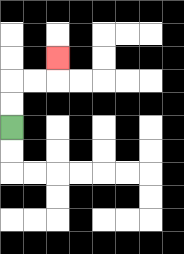{'start': '[0, 5]', 'end': '[2, 2]', 'path_directions': 'U,U,R,R,U', 'path_coordinates': '[[0, 5], [0, 4], [0, 3], [1, 3], [2, 3], [2, 2]]'}